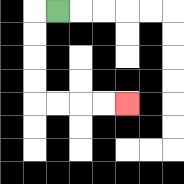{'start': '[2, 0]', 'end': '[5, 4]', 'path_directions': 'L,D,D,D,D,R,R,R,R', 'path_coordinates': '[[2, 0], [1, 0], [1, 1], [1, 2], [1, 3], [1, 4], [2, 4], [3, 4], [4, 4], [5, 4]]'}